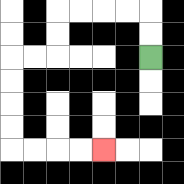{'start': '[6, 2]', 'end': '[4, 6]', 'path_directions': 'U,U,L,L,L,L,D,D,L,L,D,D,D,D,R,R,R,R', 'path_coordinates': '[[6, 2], [6, 1], [6, 0], [5, 0], [4, 0], [3, 0], [2, 0], [2, 1], [2, 2], [1, 2], [0, 2], [0, 3], [0, 4], [0, 5], [0, 6], [1, 6], [2, 6], [3, 6], [4, 6]]'}